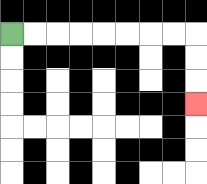{'start': '[0, 1]', 'end': '[8, 4]', 'path_directions': 'R,R,R,R,R,R,R,R,D,D,D', 'path_coordinates': '[[0, 1], [1, 1], [2, 1], [3, 1], [4, 1], [5, 1], [6, 1], [7, 1], [8, 1], [8, 2], [8, 3], [8, 4]]'}